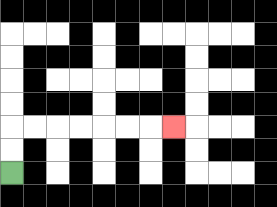{'start': '[0, 7]', 'end': '[7, 5]', 'path_directions': 'U,U,R,R,R,R,R,R,R', 'path_coordinates': '[[0, 7], [0, 6], [0, 5], [1, 5], [2, 5], [3, 5], [4, 5], [5, 5], [6, 5], [7, 5]]'}